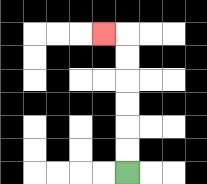{'start': '[5, 7]', 'end': '[4, 1]', 'path_directions': 'U,U,U,U,U,U,L', 'path_coordinates': '[[5, 7], [5, 6], [5, 5], [5, 4], [5, 3], [5, 2], [5, 1], [4, 1]]'}